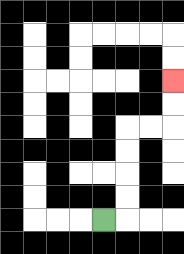{'start': '[4, 9]', 'end': '[7, 3]', 'path_directions': 'R,U,U,U,U,R,R,U,U', 'path_coordinates': '[[4, 9], [5, 9], [5, 8], [5, 7], [5, 6], [5, 5], [6, 5], [7, 5], [7, 4], [7, 3]]'}